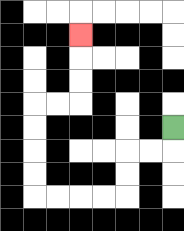{'start': '[7, 5]', 'end': '[3, 1]', 'path_directions': 'D,L,L,D,D,L,L,L,L,U,U,U,U,R,R,U,U,U', 'path_coordinates': '[[7, 5], [7, 6], [6, 6], [5, 6], [5, 7], [5, 8], [4, 8], [3, 8], [2, 8], [1, 8], [1, 7], [1, 6], [1, 5], [1, 4], [2, 4], [3, 4], [3, 3], [3, 2], [3, 1]]'}